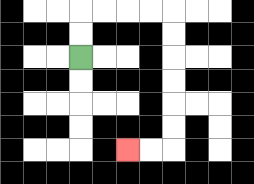{'start': '[3, 2]', 'end': '[5, 6]', 'path_directions': 'U,U,R,R,R,R,D,D,D,D,D,D,L,L', 'path_coordinates': '[[3, 2], [3, 1], [3, 0], [4, 0], [5, 0], [6, 0], [7, 0], [7, 1], [7, 2], [7, 3], [7, 4], [7, 5], [7, 6], [6, 6], [5, 6]]'}